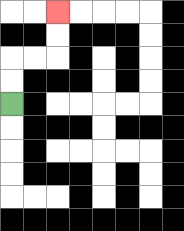{'start': '[0, 4]', 'end': '[2, 0]', 'path_directions': 'U,U,R,R,U,U', 'path_coordinates': '[[0, 4], [0, 3], [0, 2], [1, 2], [2, 2], [2, 1], [2, 0]]'}